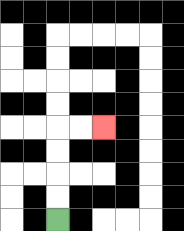{'start': '[2, 9]', 'end': '[4, 5]', 'path_directions': 'U,U,U,U,R,R', 'path_coordinates': '[[2, 9], [2, 8], [2, 7], [2, 6], [2, 5], [3, 5], [4, 5]]'}